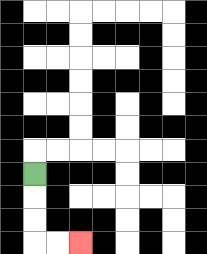{'start': '[1, 7]', 'end': '[3, 10]', 'path_directions': 'D,D,D,R,R', 'path_coordinates': '[[1, 7], [1, 8], [1, 9], [1, 10], [2, 10], [3, 10]]'}